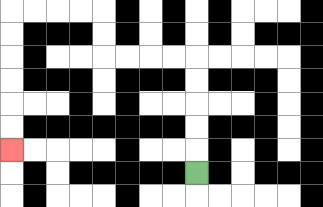{'start': '[8, 7]', 'end': '[0, 6]', 'path_directions': 'U,U,U,U,U,L,L,L,L,U,U,L,L,L,L,D,D,D,D,D,D', 'path_coordinates': '[[8, 7], [8, 6], [8, 5], [8, 4], [8, 3], [8, 2], [7, 2], [6, 2], [5, 2], [4, 2], [4, 1], [4, 0], [3, 0], [2, 0], [1, 0], [0, 0], [0, 1], [0, 2], [0, 3], [0, 4], [0, 5], [0, 6]]'}